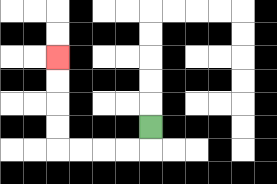{'start': '[6, 5]', 'end': '[2, 2]', 'path_directions': 'D,L,L,L,L,U,U,U,U', 'path_coordinates': '[[6, 5], [6, 6], [5, 6], [4, 6], [3, 6], [2, 6], [2, 5], [2, 4], [2, 3], [2, 2]]'}